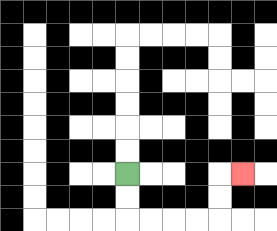{'start': '[5, 7]', 'end': '[10, 7]', 'path_directions': 'D,D,R,R,R,R,U,U,R', 'path_coordinates': '[[5, 7], [5, 8], [5, 9], [6, 9], [7, 9], [8, 9], [9, 9], [9, 8], [9, 7], [10, 7]]'}